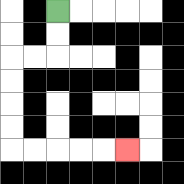{'start': '[2, 0]', 'end': '[5, 6]', 'path_directions': 'D,D,L,L,D,D,D,D,R,R,R,R,R', 'path_coordinates': '[[2, 0], [2, 1], [2, 2], [1, 2], [0, 2], [0, 3], [0, 4], [0, 5], [0, 6], [1, 6], [2, 6], [3, 6], [4, 6], [5, 6]]'}